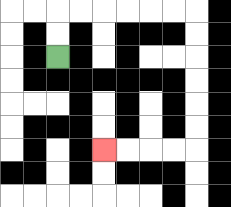{'start': '[2, 2]', 'end': '[4, 6]', 'path_directions': 'U,U,R,R,R,R,R,R,D,D,D,D,D,D,L,L,L,L', 'path_coordinates': '[[2, 2], [2, 1], [2, 0], [3, 0], [4, 0], [5, 0], [6, 0], [7, 0], [8, 0], [8, 1], [8, 2], [8, 3], [8, 4], [8, 5], [8, 6], [7, 6], [6, 6], [5, 6], [4, 6]]'}